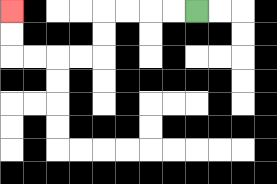{'start': '[8, 0]', 'end': '[0, 0]', 'path_directions': 'L,L,L,L,D,D,L,L,L,L,U,U', 'path_coordinates': '[[8, 0], [7, 0], [6, 0], [5, 0], [4, 0], [4, 1], [4, 2], [3, 2], [2, 2], [1, 2], [0, 2], [0, 1], [0, 0]]'}